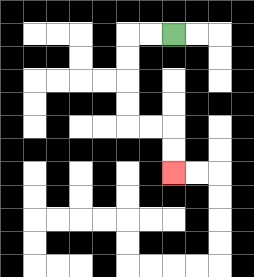{'start': '[7, 1]', 'end': '[7, 7]', 'path_directions': 'L,L,D,D,D,D,R,R,D,D', 'path_coordinates': '[[7, 1], [6, 1], [5, 1], [5, 2], [5, 3], [5, 4], [5, 5], [6, 5], [7, 5], [7, 6], [7, 7]]'}